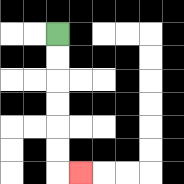{'start': '[2, 1]', 'end': '[3, 7]', 'path_directions': 'D,D,D,D,D,D,R', 'path_coordinates': '[[2, 1], [2, 2], [2, 3], [2, 4], [2, 5], [2, 6], [2, 7], [3, 7]]'}